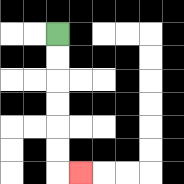{'start': '[2, 1]', 'end': '[3, 7]', 'path_directions': 'D,D,D,D,D,D,R', 'path_coordinates': '[[2, 1], [2, 2], [2, 3], [2, 4], [2, 5], [2, 6], [2, 7], [3, 7]]'}